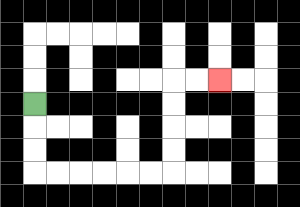{'start': '[1, 4]', 'end': '[9, 3]', 'path_directions': 'D,D,D,R,R,R,R,R,R,U,U,U,U,R,R', 'path_coordinates': '[[1, 4], [1, 5], [1, 6], [1, 7], [2, 7], [3, 7], [4, 7], [5, 7], [6, 7], [7, 7], [7, 6], [7, 5], [7, 4], [7, 3], [8, 3], [9, 3]]'}